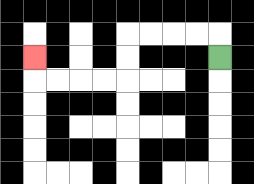{'start': '[9, 2]', 'end': '[1, 2]', 'path_directions': 'U,L,L,L,L,D,D,L,L,L,L,U', 'path_coordinates': '[[9, 2], [9, 1], [8, 1], [7, 1], [6, 1], [5, 1], [5, 2], [5, 3], [4, 3], [3, 3], [2, 3], [1, 3], [1, 2]]'}